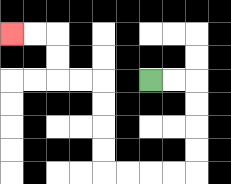{'start': '[6, 3]', 'end': '[0, 1]', 'path_directions': 'R,R,D,D,D,D,L,L,L,L,U,U,U,U,L,L,U,U,L,L', 'path_coordinates': '[[6, 3], [7, 3], [8, 3], [8, 4], [8, 5], [8, 6], [8, 7], [7, 7], [6, 7], [5, 7], [4, 7], [4, 6], [4, 5], [4, 4], [4, 3], [3, 3], [2, 3], [2, 2], [2, 1], [1, 1], [0, 1]]'}